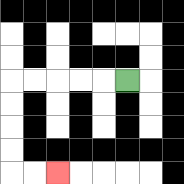{'start': '[5, 3]', 'end': '[2, 7]', 'path_directions': 'L,L,L,L,L,D,D,D,D,R,R', 'path_coordinates': '[[5, 3], [4, 3], [3, 3], [2, 3], [1, 3], [0, 3], [0, 4], [0, 5], [0, 6], [0, 7], [1, 7], [2, 7]]'}